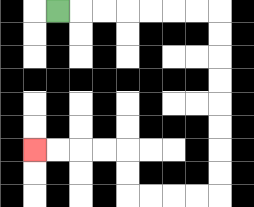{'start': '[2, 0]', 'end': '[1, 6]', 'path_directions': 'R,R,R,R,R,R,R,D,D,D,D,D,D,D,D,L,L,L,L,U,U,L,L,L,L', 'path_coordinates': '[[2, 0], [3, 0], [4, 0], [5, 0], [6, 0], [7, 0], [8, 0], [9, 0], [9, 1], [9, 2], [9, 3], [9, 4], [9, 5], [9, 6], [9, 7], [9, 8], [8, 8], [7, 8], [6, 8], [5, 8], [5, 7], [5, 6], [4, 6], [3, 6], [2, 6], [1, 6]]'}